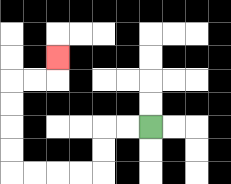{'start': '[6, 5]', 'end': '[2, 2]', 'path_directions': 'L,L,D,D,L,L,L,L,U,U,U,U,R,R,U', 'path_coordinates': '[[6, 5], [5, 5], [4, 5], [4, 6], [4, 7], [3, 7], [2, 7], [1, 7], [0, 7], [0, 6], [0, 5], [0, 4], [0, 3], [1, 3], [2, 3], [2, 2]]'}